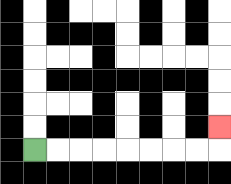{'start': '[1, 6]', 'end': '[9, 5]', 'path_directions': 'R,R,R,R,R,R,R,R,U', 'path_coordinates': '[[1, 6], [2, 6], [3, 6], [4, 6], [5, 6], [6, 6], [7, 6], [8, 6], [9, 6], [9, 5]]'}